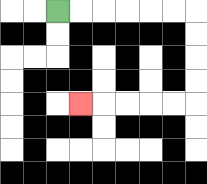{'start': '[2, 0]', 'end': '[3, 4]', 'path_directions': 'R,R,R,R,R,R,D,D,D,D,L,L,L,L,L', 'path_coordinates': '[[2, 0], [3, 0], [4, 0], [5, 0], [6, 0], [7, 0], [8, 0], [8, 1], [8, 2], [8, 3], [8, 4], [7, 4], [6, 4], [5, 4], [4, 4], [3, 4]]'}